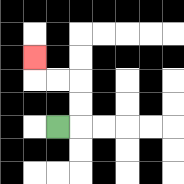{'start': '[2, 5]', 'end': '[1, 2]', 'path_directions': 'R,U,U,L,L,U', 'path_coordinates': '[[2, 5], [3, 5], [3, 4], [3, 3], [2, 3], [1, 3], [1, 2]]'}